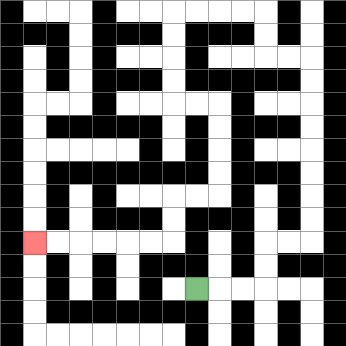{'start': '[8, 12]', 'end': '[1, 10]', 'path_directions': 'R,R,R,U,U,R,R,U,U,U,U,U,U,U,U,L,L,U,U,L,L,L,L,D,D,D,D,R,R,D,D,D,D,L,L,D,D,L,L,L,L,L,L', 'path_coordinates': '[[8, 12], [9, 12], [10, 12], [11, 12], [11, 11], [11, 10], [12, 10], [13, 10], [13, 9], [13, 8], [13, 7], [13, 6], [13, 5], [13, 4], [13, 3], [13, 2], [12, 2], [11, 2], [11, 1], [11, 0], [10, 0], [9, 0], [8, 0], [7, 0], [7, 1], [7, 2], [7, 3], [7, 4], [8, 4], [9, 4], [9, 5], [9, 6], [9, 7], [9, 8], [8, 8], [7, 8], [7, 9], [7, 10], [6, 10], [5, 10], [4, 10], [3, 10], [2, 10], [1, 10]]'}